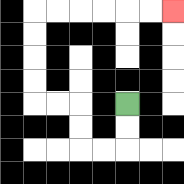{'start': '[5, 4]', 'end': '[7, 0]', 'path_directions': 'D,D,L,L,U,U,L,L,U,U,U,U,R,R,R,R,R,R', 'path_coordinates': '[[5, 4], [5, 5], [5, 6], [4, 6], [3, 6], [3, 5], [3, 4], [2, 4], [1, 4], [1, 3], [1, 2], [1, 1], [1, 0], [2, 0], [3, 0], [4, 0], [5, 0], [6, 0], [7, 0]]'}